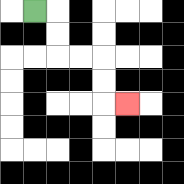{'start': '[1, 0]', 'end': '[5, 4]', 'path_directions': 'R,D,D,R,R,D,D,R', 'path_coordinates': '[[1, 0], [2, 0], [2, 1], [2, 2], [3, 2], [4, 2], [4, 3], [4, 4], [5, 4]]'}